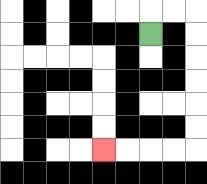{'start': '[6, 1]', 'end': '[4, 6]', 'path_directions': 'U,R,R,D,D,D,D,D,D,L,L,L,L', 'path_coordinates': '[[6, 1], [6, 0], [7, 0], [8, 0], [8, 1], [8, 2], [8, 3], [8, 4], [8, 5], [8, 6], [7, 6], [6, 6], [5, 6], [4, 6]]'}